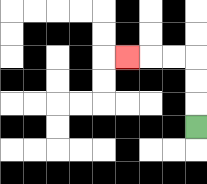{'start': '[8, 5]', 'end': '[5, 2]', 'path_directions': 'U,U,U,L,L,L', 'path_coordinates': '[[8, 5], [8, 4], [8, 3], [8, 2], [7, 2], [6, 2], [5, 2]]'}